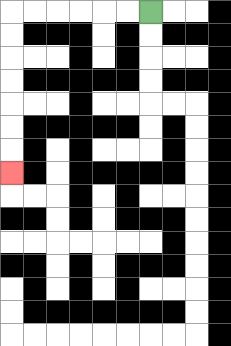{'start': '[6, 0]', 'end': '[0, 7]', 'path_directions': 'L,L,L,L,L,L,D,D,D,D,D,D,D', 'path_coordinates': '[[6, 0], [5, 0], [4, 0], [3, 0], [2, 0], [1, 0], [0, 0], [0, 1], [0, 2], [0, 3], [0, 4], [0, 5], [0, 6], [0, 7]]'}